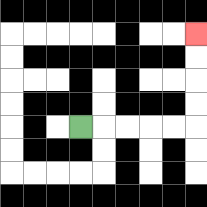{'start': '[3, 5]', 'end': '[8, 1]', 'path_directions': 'R,R,R,R,R,U,U,U,U', 'path_coordinates': '[[3, 5], [4, 5], [5, 5], [6, 5], [7, 5], [8, 5], [8, 4], [8, 3], [8, 2], [8, 1]]'}